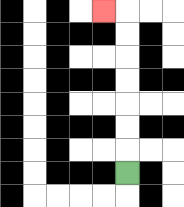{'start': '[5, 7]', 'end': '[4, 0]', 'path_directions': 'U,U,U,U,U,U,U,L', 'path_coordinates': '[[5, 7], [5, 6], [5, 5], [5, 4], [5, 3], [5, 2], [5, 1], [5, 0], [4, 0]]'}